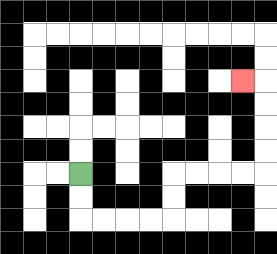{'start': '[3, 7]', 'end': '[10, 3]', 'path_directions': 'D,D,R,R,R,R,U,U,R,R,R,R,U,U,U,U,L', 'path_coordinates': '[[3, 7], [3, 8], [3, 9], [4, 9], [5, 9], [6, 9], [7, 9], [7, 8], [7, 7], [8, 7], [9, 7], [10, 7], [11, 7], [11, 6], [11, 5], [11, 4], [11, 3], [10, 3]]'}